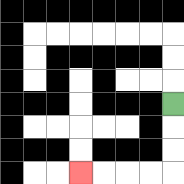{'start': '[7, 4]', 'end': '[3, 7]', 'path_directions': 'D,D,D,L,L,L,L', 'path_coordinates': '[[7, 4], [7, 5], [7, 6], [7, 7], [6, 7], [5, 7], [4, 7], [3, 7]]'}